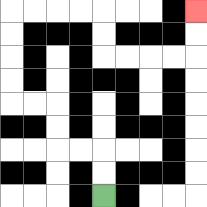{'start': '[4, 8]', 'end': '[8, 0]', 'path_directions': 'U,U,L,L,U,U,L,L,U,U,U,U,R,R,R,R,D,D,R,R,R,R,U,U', 'path_coordinates': '[[4, 8], [4, 7], [4, 6], [3, 6], [2, 6], [2, 5], [2, 4], [1, 4], [0, 4], [0, 3], [0, 2], [0, 1], [0, 0], [1, 0], [2, 0], [3, 0], [4, 0], [4, 1], [4, 2], [5, 2], [6, 2], [7, 2], [8, 2], [8, 1], [8, 0]]'}